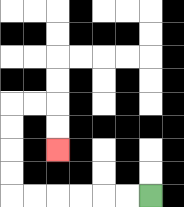{'start': '[6, 8]', 'end': '[2, 6]', 'path_directions': 'L,L,L,L,L,L,U,U,U,U,R,R,D,D', 'path_coordinates': '[[6, 8], [5, 8], [4, 8], [3, 8], [2, 8], [1, 8], [0, 8], [0, 7], [0, 6], [0, 5], [0, 4], [1, 4], [2, 4], [2, 5], [2, 6]]'}